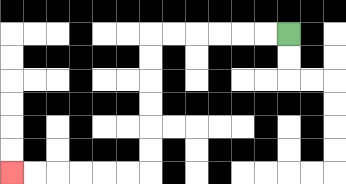{'start': '[12, 1]', 'end': '[0, 7]', 'path_directions': 'L,L,L,L,L,L,D,D,D,D,D,D,L,L,L,L,L,L', 'path_coordinates': '[[12, 1], [11, 1], [10, 1], [9, 1], [8, 1], [7, 1], [6, 1], [6, 2], [6, 3], [6, 4], [6, 5], [6, 6], [6, 7], [5, 7], [4, 7], [3, 7], [2, 7], [1, 7], [0, 7]]'}